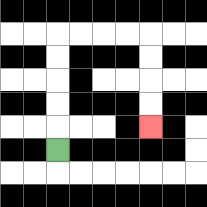{'start': '[2, 6]', 'end': '[6, 5]', 'path_directions': 'U,U,U,U,U,R,R,R,R,D,D,D,D', 'path_coordinates': '[[2, 6], [2, 5], [2, 4], [2, 3], [2, 2], [2, 1], [3, 1], [4, 1], [5, 1], [6, 1], [6, 2], [6, 3], [6, 4], [6, 5]]'}